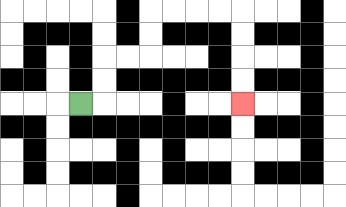{'start': '[3, 4]', 'end': '[10, 4]', 'path_directions': 'R,U,U,R,R,U,U,R,R,R,R,D,D,D,D', 'path_coordinates': '[[3, 4], [4, 4], [4, 3], [4, 2], [5, 2], [6, 2], [6, 1], [6, 0], [7, 0], [8, 0], [9, 0], [10, 0], [10, 1], [10, 2], [10, 3], [10, 4]]'}